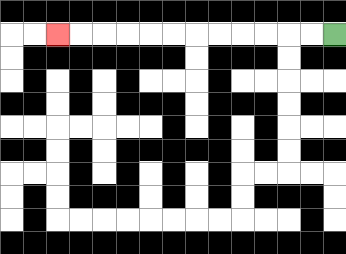{'start': '[14, 1]', 'end': '[2, 1]', 'path_directions': 'L,L,L,L,L,L,L,L,L,L,L,L', 'path_coordinates': '[[14, 1], [13, 1], [12, 1], [11, 1], [10, 1], [9, 1], [8, 1], [7, 1], [6, 1], [5, 1], [4, 1], [3, 1], [2, 1]]'}